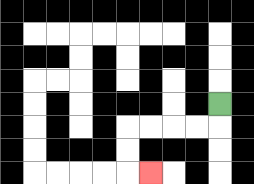{'start': '[9, 4]', 'end': '[6, 7]', 'path_directions': 'D,L,L,L,L,D,D,R', 'path_coordinates': '[[9, 4], [9, 5], [8, 5], [7, 5], [6, 5], [5, 5], [5, 6], [5, 7], [6, 7]]'}